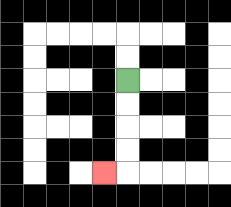{'start': '[5, 3]', 'end': '[4, 7]', 'path_directions': 'D,D,D,D,L', 'path_coordinates': '[[5, 3], [5, 4], [5, 5], [5, 6], [5, 7], [4, 7]]'}